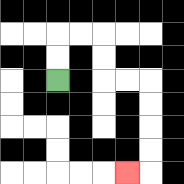{'start': '[2, 3]', 'end': '[5, 7]', 'path_directions': 'U,U,R,R,D,D,R,R,D,D,D,D,L', 'path_coordinates': '[[2, 3], [2, 2], [2, 1], [3, 1], [4, 1], [4, 2], [4, 3], [5, 3], [6, 3], [6, 4], [6, 5], [6, 6], [6, 7], [5, 7]]'}